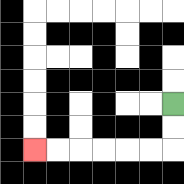{'start': '[7, 4]', 'end': '[1, 6]', 'path_directions': 'D,D,L,L,L,L,L,L', 'path_coordinates': '[[7, 4], [7, 5], [7, 6], [6, 6], [5, 6], [4, 6], [3, 6], [2, 6], [1, 6]]'}